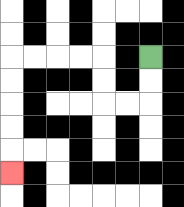{'start': '[6, 2]', 'end': '[0, 7]', 'path_directions': 'D,D,L,L,U,U,L,L,L,L,D,D,D,D,D', 'path_coordinates': '[[6, 2], [6, 3], [6, 4], [5, 4], [4, 4], [4, 3], [4, 2], [3, 2], [2, 2], [1, 2], [0, 2], [0, 3], [0, 4], [0, 5], [0, 6], [0, 7]]'}